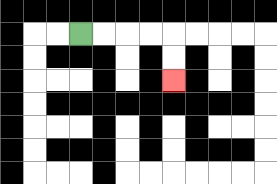{'start': '[3, 1]', 'end': '[7, 3]', 'path_directions': 'R,R,R,R,D,D', 'path_coordinates': '[[3, 1], [4, 1], [5, 1], [6, 1], [7, 1], [7, 2], [7, 3]]'}